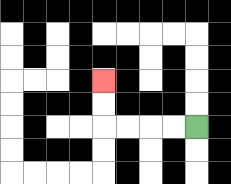{'start': '[8, 5]', 'end': '[4, 3]', 'path_directions': 'L,L,L,L,U,U', 'path_coordinates': '[[8, 5], [7, 5], [6, 5], [5, 5], [4, 5], [4, 4], [4, 3]]'}